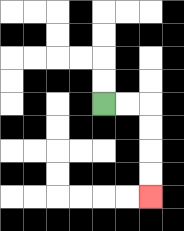{'start': '[4, 4]', 'end': '[6, 8]', 'path_directions': 'R,R,D,D,D,D', 'path_coordinates': '[[4, 4], [5, 4], [6, 4], [6, 5], [6, 6], [6, 7], [6, 8]]'}